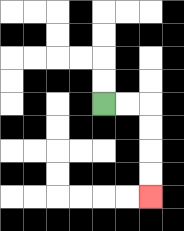{'start': '[4, 4]', 'end': '[6, 8]', 'path_directions': 'R,R,D,D,D,D', 'path_coordinates': '[[4, 4], [5, 4], [6, 4], [6, 5], [6, 6], [6, 7], [6, 8]]'}